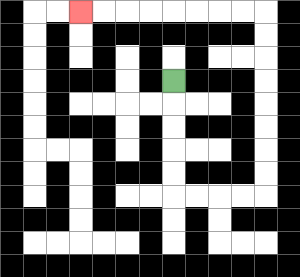{'start': '[7, 3]', 'end': '[3, 0]', 'path_directions': 'D,D,D,D,D,R,R,R,R,U,U,U,U,U,U,U,U,L,L,L,L,L,L,L,L', 'path_coordinates': '[[7, 3], [7, 4], [7, 5], [7, 6], [7, 7], [7, 8], [8, 8], [9, 8], [10, 8], [11, 8], [11, 7], [11, 6], [11, 5], [11, 4], [11, 3], [11, 2], [11, 1], [11, 0], [10, 0], [9, 0], [8, 0], [7, 0], [6, 0], [5, 0], [4, 0], [3, 0]]'}